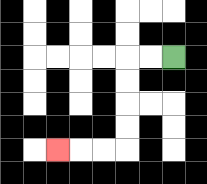{'start': '[7, 2]', 'end': '[2, 6]', 'path_directions': 'L,L,D,D,D,D,L,L,L', 'path_coordinates': '[[7, 2], [6, 2], [5, 2], [5, 3], [5, 4], [5, 5], [5, 6], [4, 6], [3, 6], [2, 6]]'}